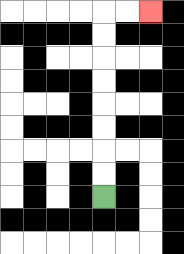{'start': '[4, 8]', 'end': '[6, 0]', 'path_directions': 'U,U,U,U,U,U,U,U,R,R', 'path_coordinates': '[[4, 8], [4, 7], [4, 6], [4, 5], [4, 4], [4, 3], [4, 2], [4, 1], [4, 0], [5, 0], [6, 0]]'}